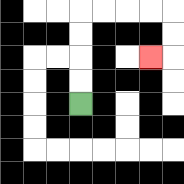{'start': '[3, 4]', 'end': '[6, 2]', 'path_directions': 'U,U,U,U,R,R,R,R,D,D,L', 'path_coordinates': '[[3, 4], [3, 3], [3, 2], [3, 1], [3, 0], [4, 0], [5, 0], [6, 0], [7, 0], [7, 1], [7, 2], [6, 2]]'}